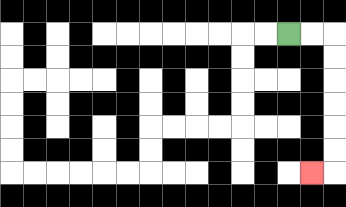{'start': '[12, 1]', 'end': '[13, 7]', 'path_directions': 'R,R,D,D,D,D,D,D,L', 'path_coordinates': '[[12, 1], [13, 1], [14, 1], [14, 2], [14, 3], [14, 4], [14, 5], [14, 6], [14, 7], [13, 7]]'}